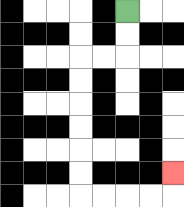{'start': '[5, 0]', 'end': '[7, 7]', 'path_directions': 'D,D,L,L,D,D,D,D,D,D,R,R,R,R,U', 'path_coordinates': '[[5, 0], [5, 1], [5, 2], [4, 2], [3, 2], [3, 3], [3, 4], [3, 5], [3, 6], [3, 7], [3, 8], [4, 8], [5, 8], [6, 8], [7, 8], [7, 7]]'}